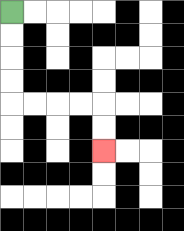{'start': '[0, 0]', 'end': '[4, 6]', 'path_directions': 'D,D,D,D,R,R,R,R,D,D', 'path_coordinates': '[[0, 0], [0, 1], [0, 2], [0, 3], [0, 4], [1, 4], [2, 4], [3, 4], [4, 4], [4, 5], [4, 6]]'}